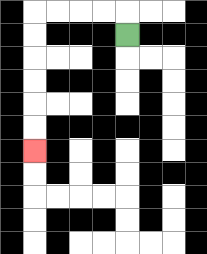{'start': '[5, 1]', 'end': '[1, 6]', 'path_directions': 'U,L,L,L,L,D,D,D,D,D,D', 'path_coordinates': '[[5, 1], [5, 0], [4, 0], [3, 0], [2, 0], [1, 0], [1, 1], [1, 2], [1, 3], [1, 4], [1, 5], [1, 6]]'}